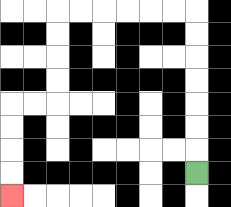{'start': '[8, 7]', 'end': '[0, 8]', 'path_directions': 'U,U,U,U,U,U,U,L,L,L,L,L,L,D,D,D,D,L,L,D,D,D,D', 'path_coordinates': '[[8, 7], [8, 6], [8, 5], [8, 4], [8, 3], [8, 2], [8, 1], [8, 0], [7, 0], [6, 0], [5, 0], [4, 0], [3, 0], [2, 0], [2, 1], [2, 2], [2, 3], [2, 4], [1, 4], [0, 4], [0, 5], [0, 6], [0, 7], [0, 8]]'}